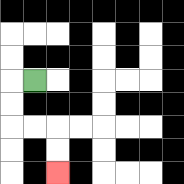{'start': '[1, 3]', 'end': '[2, 7]', 'path_directions': 'L,D,D,R,R,D,D', 'path_coordinates': '[[1, 3], [0, 3], [0, 4], [0, 5], [1, 5], [2, 5], [2, 6], [2, 7]]'}